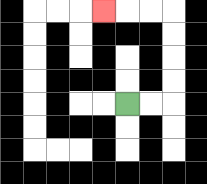{'start': '[5, 4]', 'end': '[4, 0]', 'path_directions': 'R,R,U,U,U,U,L,L,L', 'path_coordinates': '[[5, 4], [6, 4], [7, 4], [7, 3], [7, 2], [7, 1], [7, 0], [6, 0], [5, 0], [4, 0]]'}